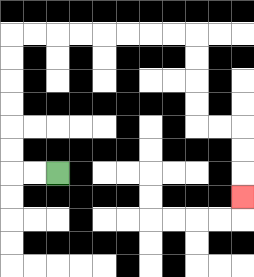{'start': '[2, 7]', 'end': '[10, 8]', 'path_directions': 'L,L,U,U,U,U,U,U,R,R,R,R,R,R,R,R,D,D,D,D,R,R,D,D,D', 'path_coordinates': '[[2, 7], [1, 7], [0, 7], [0, 6], [0, 5], [0, 4], [0, 3], [0, 2], [0, 1], [1, 1], [2, 1], [3, 1], [4, 1], [5, 1], [6, 1], [7, 1], [8, 1], [8, 2], [8, 3], [8, 4], [8, 5], [9, 5], [10, 5], [10, 6], [10, 7], [10, 8]]'}